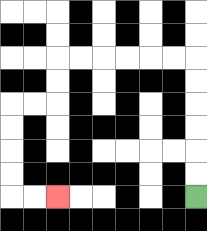{'start': '[8, 8]', 'end': '[2, 8]', 'path_directions': 'U,U,U,U,U,U,L,L,L,L,L,L,D,D,L,L,D,D,D,D,R,R', 'path_coordinates': '[[8, 8], [8, 7], [8, 6], [8, 5], [8, 4], [8, 3], [8, 2], [7, 2], [6, 2], [5, 2], [4, 2], [3, 2], [2, 2], [2, 3], [2, 4], [1, 4], [0, 4], [0, 5], [0, 6], [0, 7], [0, 8], [1, 8], [2, 8]]'}